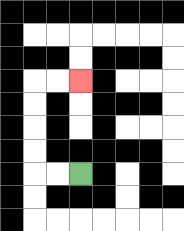{'start': '[3, 7]', 'end': '[3, 3]', 'path_directions': 'L,L,U,U,U,U,R,R', 'path_coordinates': '[[3, 7], [2, 7], [1, 7], [1, 6], [1, 5], [1, 4], [1, 3], [2, 3], [3, 3]]'}